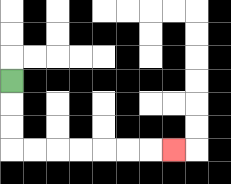{'start': '[0, 3]', 'end': '[7, 6]', 'path_directions': 'D,D,D,R,R,R,R,R,R,R', 'path_coordinates': '[[0, 3], [0, 4], [0, 5], [0, 6], [1, 6], [2, 6], [3, 6], [4, 6], [5, 6], [6, 6], [7, 6]]'}